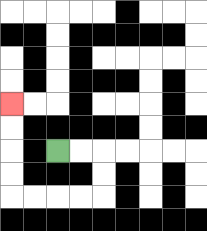{'start': '[2, 6]', 'end': '[0, 4]', 'path_directions': 'R,R,D,D,L,L,L,L,U,U,U,U', 'path_coordinates': '[[2, 6], [3, 6], [4, 6], [4, 7], [4, 8], [3, 8], [2, 8], [1, 8], [0, 8], [0, 7], [0, 6], [0, 5], [0, 4]]'}